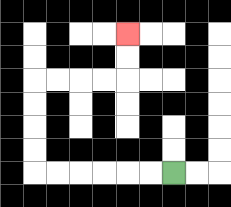{'start': '[7, 7]', 'end': '[5, 1]', 'path_directions': 'L,L,L,L,L,L,U,U,U,U,R,R,R,R,U,U', 'path_coordinates': '[[7, 7], [6, 7], [5, 7], [4, 7], [3, 7], [2, 7], [1, 7], [1, 6], [1, 5], [1, 4], [1, 3], [2, 3], [3, 3], [4, 3], [5, 3], [5, 2], [5, 1]]'}